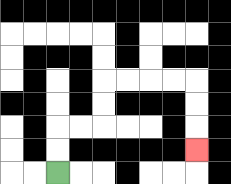{'start': '[2, 7]', 'end': '[8, 6]', 'path_directions': 'U,U,R,R,U,U,R,R,R,R,D,D,D', 'path_coordinates': '[[2, 7], [2, 6], [2, 5], [3, 5], [4, 5], [4, 4], [4, 3], [5, 3], [6, 3], [7, 3], [8, 3], [8, 4], [8, 5], [8, 6]]'}